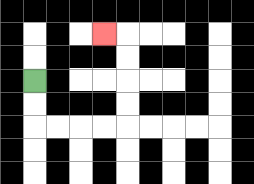{'start': '[1, 3]', 'end': '[4, 1]', 'path_directions': 'D,D,R,R,R,R,U,U,U,U,L', 'path_coordinates': '[[1, 3], [1, 4], [1, 5], [2, 5], [3, 5], [4, 5], [5, 5], [5, 4], [5, 3], [5, 2], [5, 1], [4, 1]]'}